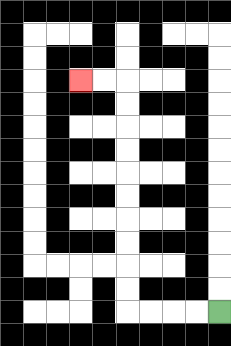{'start': '[9, 13]', 'end': '[3, 3]', 'path_directions': 'L,L,L,L,U,U,U,U,U,U,U,U,U,U,L,L', 'path_coordinates': '[[9, 13], [8, 13], [7, 13], [6, 13], [5, 13], [5, 12], [5, 11], [5, 10], [5, 9], [5, 8], [5, 7], [5, 6], [5, 5], [5, 4], [5, 3], [4, 3], [3, 3]]'}